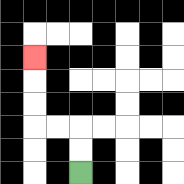{'start': '[3, 7]', 'end': '[1, 2]', 'path_directions': 'U,U,L,L,U,U,U', 'path_coordinates': '[[3, 7], [3, 6], [3, 5], [2, 5], [1, 5], [1, 4], [1, 3], [1, 2]]'}